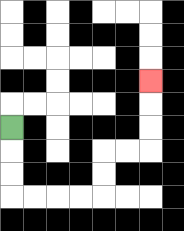{'start': '[0, 5]', 'end': '[6, 3]', 'path_directions': 'D,D,D,R,R,R,R,U,U,R,R,U,U,U', 'path_coordinates': '[[0, 5], [0, 6], [0, 7], [0, 8], [1, 8], [2, 8], [3, 8], [4, 8], [4, 7], [4, 6], [5, 6], [6, 6], [6, 5], [6, 4], [6, 3]]'}